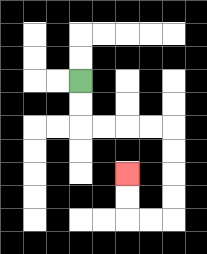{'start': '[3, 3]', 'end': '[5, 7]', 'path_directions': 'D,D,R,R,R,R,D,D,D,D,L,L,U,U', 'path_coordinates': '[[3, 3], [3, 4], [3, 5], [4, 5], [5, 5], [6, 5], [7, 5], [7, 6], [7, 7], [7, 8], [7, 9], [6, 9], [5, 9], [5, 8], [5, 7]]'}